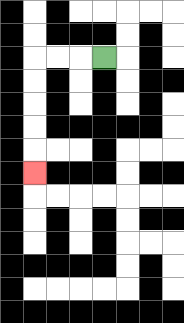{'start': '[4, 2]', 'end': '[1, 7]', 'path_directions': 'L,L,L,D,D,D,D,D', 'path_coordinates': '[[4, 2], [3, 2], [2, 2], [1, 2], [1, 3], [1, 4], [1, 5], [1, 6], [1, 7]]'}